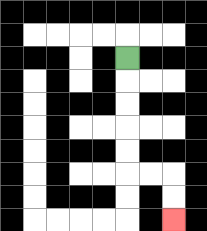{'start': '[5, 2]', 'end': '[7, 9]', 'path_directions': 'D,D,D,D,D,R,R,D,D', 'path_coordinates': '[[5, 2], [5, 3], [5, 4], [5, 5], [5, 6], [5, 7], [6, 7], [7, 7], [7, 8], [7, 9]]'}